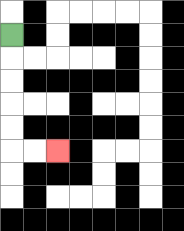{'start': '[0, 1]', 'end': '[2, 6]', 'path_directions': 'D,D,D,D,D,R,R', 'path_coordinates': '[[0, 1], [0, 2], [0, 3], [0, 4], [0, 5], [0, 6], [1, 6], [2, 6]]'}